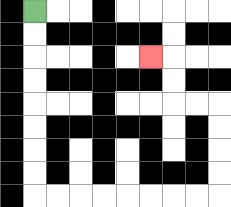{'start': '[1, 0]', 'end': '[6, 2]', 'path_directions': 'D,D,D,D,D,D,D,D,R,R,R,R,R,R,R,R,U,U,U,U,L,L,U,U,L', 'path_coordinates': '[[1, 0], [1, 1], [1, 2], [1, 3], [1, 4], [1, 5], [1, 6], [1, 7], [1, 8], [2, 8], [3, 8], [4, 8], [5, 8], [6, 8], [7, 8], [8, 8], [9, 8], [9, 7], [9, 6], [9, 5], [9, 4], [8, 4], [7, 4], [7, 3], [7, 2], [6, 2]]'}